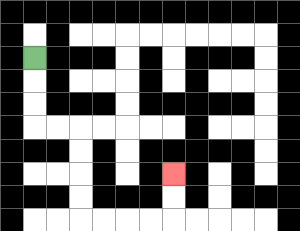{'start': '[1, 2]', 'end': '[7, 7]', 'path_directions': 'D,D,D,R,R,D,D,D,D,R,R,R,R,U,U', 'path_coordinates': '[[1, 2], [1, 3], [1, 4], [1, 5], [2, 5], [3, 5], [3, 6], [3, 7], [3, 8], [3, 9], [4, 9], [5, 9], [6, 9], [7, 9], [7, 8], [7, 7]]'}